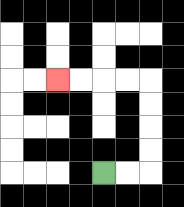{'start': '[4, 7]', 'end': '[2, 3]', 'path_directions': 'R,R,U,U,U,U,L,L,L,L', 'path_coordinates': '[[4, 7], [5, 7], [6, 7], [6, 6], [6, 5], [6, 4], [6, 3], [5, 3], [4, 3], [3, 3], [2, 3]]'}